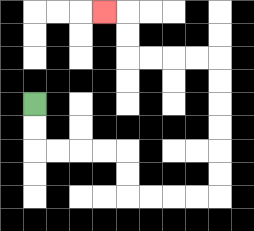{'start': '[1, 4]', 'end': '[4, 0]', 'path_directions': 'D,D,R,R,R,R,D,D,R,R,R,R,U,U,U,U,U,U,L,L,L,L,U,U,L', 'path_coordinates': '[[1, 4], [1, 5], [1, 6], [2, 6], [3, 6], [4, 6], [5, 6], [5, 7], [5, 8], [6, 8], [7, 8], [8, 8], [9, 8], [9, 7], [9, 6], [9, 5], [9, 4], [9, 3], [9, 2], [8, 2], [7, 2], [6, 2], [5, 2], [5, 1], [5, 0], [4, 0]]'}